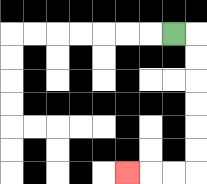{'start': '[7, 1]', 'end': '[5, 7]', 'path_directions': 'R,D,D,D,D,D,D,L,L,L', 'path_coordinates': '[[7, 1], [8, 1], [8, 2], [8, 3], [8, 4], [8, 5], [8, 6], [8, 7], [7, 7], [6, 7], [5, 7]]'}